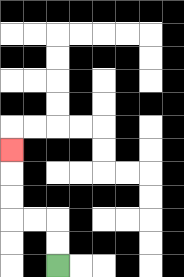{'start': '[2, 11]', 'end': '[0, 6]', 'path_directions': 'U,U,L,L,U,U,U', 'path_coordinates': '[[2, 11], [2, 10], [2, 9], [1, 9], [0, 9], [0, 8], [0, 7], [0, 6]]'}